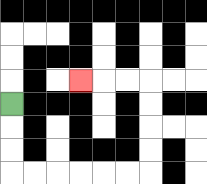{'start': '[0, 4]', 'end': '[3, 3]', 'path_directions': 'D,D,D,R,R,R,R,R,R,U,U,U,U,L,L,L', 'path_coordinates': '[[0, 4], [0, 5], [0, 6], [0, 7], [1, 7], [2, 7], [3, 7], [4, 7], [5, 7], [6, 7], [6, 6], [6, 5], [6, 4], [6, 3], [5, 3], [4, 3], [3, 3]]'}